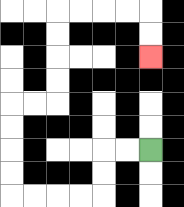{'start': '[6, 6]', 'end': '[6, 2]', 'path_directions': 'L,L,D,D,L,L,L,L,U,U,U,U,R,R,U,U,U,U,R,R,R,R,D,D', 'path_coordinates': '[[6, 6], [5, 6], [4, 6], [4, 7], [4, 8], [3, 8], [2, 8], [1, 8], [0, 8], [0, 7], [0, 6], [0, 5], [0, 4], [1, 4], [2, 4], [2, 3], [2, 2], [2, 1], [2, 0], [3, 0], [4, 0], [5, 0], [6, 0], [6, 1], [6, 2]]'}